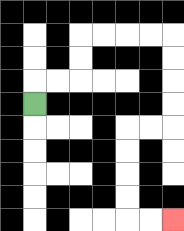{'start': '[1, 4]', 'end': '[7, 9]', 'path_directions': 'U,R,R,U,U,R,R,R,R,D,D,D,D,L,L,D,D,D,D,R,R', 'path_coordinates': '[[1, 4], [1, 3], [2, 3], [3, 3], [3, 2], [3, 1], [4, 1], [5, 1], [6, 1], [7, 1], [7, 2], [7, 3], [7, 4], [7, 5], [6, 5], [5, 5], [5, 6], [5, 7], [5, 8], [5, 9], [6, 9], [7, 9]]'}